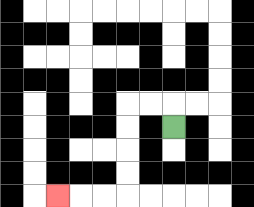{'start': '[7, 5]', 'end': '[2, 8]', 'path_directions': 'U,L,L,D,D,D,D,L,L,L', 'path_coordinates': '[[7, 5], [7, 4], [6, 4], [5, 4], [5, 5], [5, 6], [5, 7], [5, 8], [4, 8], [3, 8], [2, 8]]'}